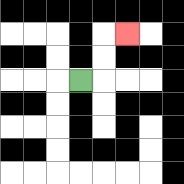{'start': '[3, 3]', 'end': '[5, 1]', 'path_directions': 'R,U,U,R', 'path_coordinates': '[[3, 3], [4, 3], [4, 2], [4, 1], [5, 1]]'}